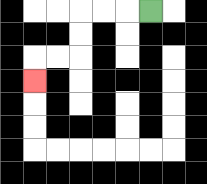{'start': '[6, 0]', 'end': '[1, 3]', 'path_directions': 'L,L,L,D,D,L,L,D', 'path_coordinates': '[[6, 0], [5, 0], [4, 0], [3, 0], [3, 1], [3, 2], [2, 2], [1, 2], [1, 3]]'}